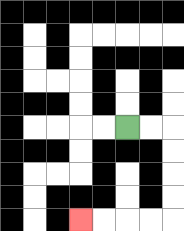{'start': '[5, 5]', 'end': '[3, 9]', 'path_directions': 'R,R,D,D,D,D,L,L,L,L', 'path_coordinates': '[[5, 5], [6, 5], [7, 5], [7, 6], [7, 7], [7, 8], [7, 9], [6, 9], [5, 9], [4, 9], [3, 9]]'}